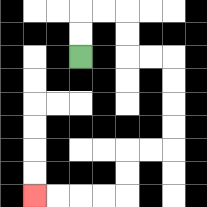{'start': '[3, 2]', 'end': '[1, 8]', 'path_directions': 'U,U,R,R,D,D,R,R,D,D,D,D,L,L,D,D,L,L,L,L', 'path_coordinates': '[[3, 2], [3, 1], [3, 0], [4, 0], [5, 0], [5, 1], [5, 2], [6, 2], [7, 2], [7, 3], [7, 4], [7, 5], [7, 6], [6, 6], [5, 6], [5, 7], [5, 8], [4, 8], [3, 8], [2, 8], [1, 8]]'}